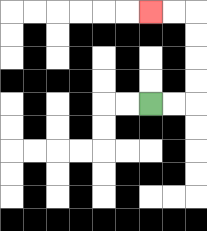{'start': '[6, 4]', 'end': '[6, 0]', 'path_directions': 'R,R,U,U,U,U,L,L', 'path_coordinates': '[[6, 4], [7, 4], [8, 4], [8, 3], [8, 2], [8, 1], [8, 0], [7, 0], [6, 0]]'}